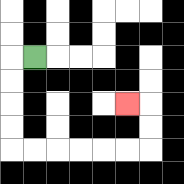{'start': '[1, 2]', 'end': '[5, 4]', 'path_directions': 'L,D,D,D,D,R,R,R,R,R,R,U,U,L', 'path_coordinates': '[[1, 2], [0, 2], [0, 3], [0, 4], [0, 5], [0, 6], [1, 6], [2, 6], [3, 6], [4, 6], [5, 6], [6, 6], [6, 5], [6, 4], [5, 4]]'}